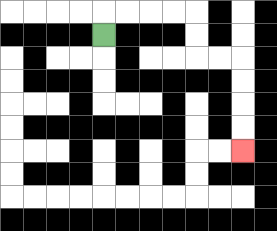{'start': '[4, 1]', 'end': '[10, 6]', 'path_directions': 'U,R,R,R,R,D,D,R,R,D,D,D,D', 'path_coordinates': '[[4, 1], [4, 0], [5, 0], [6, 0], [7, 0], [8, 0], [8, 1], [8, 2], [9, 2], [10, 2], [10, 3], [10, 4], [10, 5], [10, 6]]'}